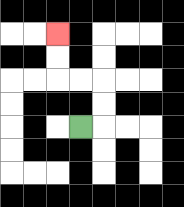{'start': '[3, 5]', 'end': '[2, 1]', 'path_directions': 'R,U,U,L,L,U,U', 'path_coordinates': '[[3, 5], [4, 5], [4, 4], [4, 3], [3, 3], [2, 3], [2, 2], [2, 1]]'}